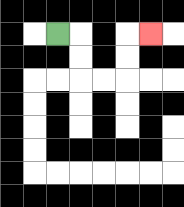{'start': '[2, 1]', 'end': '[6, 1]', 'path_directions': 'R,D,D,R,R,U,U,R', 'path_coordinates': '[[2, 1], [3, 1], [3, 2], [3, 3], [4, 3], [5, 3], [5, 2], [5, 1], [6, 1]]'}